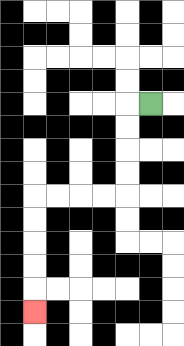{'start': '[6, 4]', 'end': '[1, 13]', 'path_directions': 'L,D,D,D,D,L,L,L,L,D,D,D,D,D', 'path_coordinates': '[[6, 4], [5, 4], [5, 5], [5, 6], [5, 7], [5, 8], [4, 8], [3, 8], [2, 8], [1, 8], [1, 9], [1, 10], [1, 11], [1, 12], [1, 13]]'}